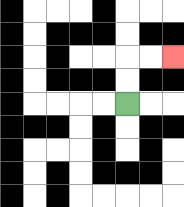{'start': '[5, 4]', 'end': '[7, 2]', 'path_directions': 'U,U,R,R', 'path_coordinates': '[[5, 4], [5, 3], [5, 2], [6, 2], [7, 2]]'}